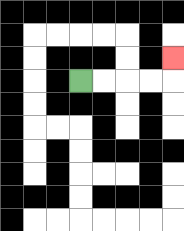{'start': '[3, 3]', 'end': '[7, 2]', 'path_directions': 'R,R,R,R,U', 'path_coordinates': '[[3, 3], [4, 3], [5, 3], [6, 3], [7, 3], [7, 2]]'}